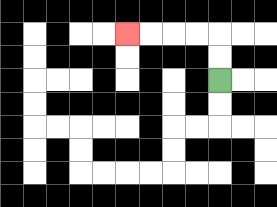{'start': '[9, 3]', 'end': '[5, 1]', 'path_directions': 'U,U,L,L,L,L', 'path_coordinates': '[[9, 3], [9, 2], [9, 1], [8, 1], [7, 1], [6, 1], [5, 1]]'}